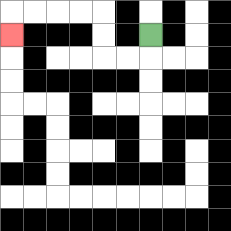{'start': '[6, 1]', 'end': '[0, 1]', 'path_directions': 'D,L,L,U,U,L,L,L,L,D', 'path_coordinates': '[[6, 1], [6, 2], [5, 2], [4, 2], [4, 1], [4, 0], [3, 0], [2, 0], [1, 0], [0, 0], [0, 1]]'}